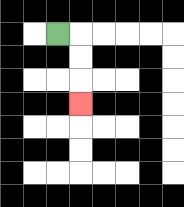{'start': '[2, 1]', 'end': '[3, 4]', 'path_directions': 'R,D,D,D', 'path_coordinates': '[[2, 1], [3, 1], [3, 2], [3, 3], [3, 4]]'}